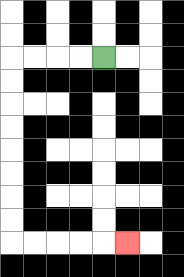{'start': '[4, 2]', 'end': '[5, 10]', 'path_directions': 'L,L,L,L,D,D,D,D,D,D,D,D,R,R,R,R,R', 'path_coordinates': '[[4, 2], [3, 2], [2, 2], [1, 2], [0, 2], [0, 3], [0, 4], [0, 5], [0, 6], [0, 7], [0, 8], [0, 9], [0, 10], [1, 10], [2, 10], [3, 10], [4, 10], [5, 10]]'}